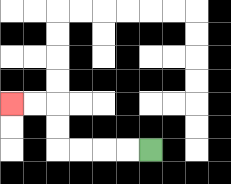{'start': '[6, 6]', 'end': '[0, 4]', 'path_directions': 'L,L,L,L,U,U,L,L', 'path_coordinates': '[[6, 6], [5, 6], [4, 6], [3, 6], [2, 6], [2, 5], [2, 4], [1, 4], [0, 4]]'}